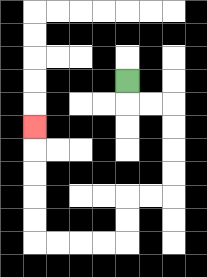{'start': '[5, 3]', 'end': '[1, 5]', 'path_directions': 'D,R,R,D,D,D,D,L,L,D,D,L,L,L,L,U,U,U,U,U', 'path_coordinates': '[[5, 3], [5, 4], [6, 4], [7, 4], [7, 5], [7, 6], [7, 7], [7, 8], [6, 8], [5, 8], [5, 9], [5, 10], [4, 10], [3, 10], [2, 10], [1, 10], [1, 9], [1, 8], [1, 7], [1, 6], [1, 5]]'}